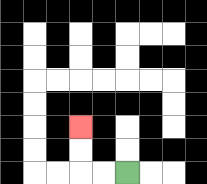{'start': '[5, 7]', 'end': '[3, 5]', 'path_directions': 'L,L,U,U', 'path_coordinates': '[[5, 7], [4, 7], [3, 7], [3, 6], [3, 5]]'}